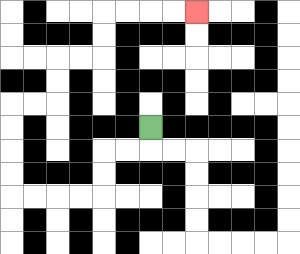{'start': '[6, 5]', 'end': '[8, 0]', 'path_directions': 'D,L,L,D,D,L,L,L,L,U,U,U,U,R,R,U,U,R,R,U,U,R,R,R,R', 'path_coordinates': '[[6, 5], [6, 6], [5, 6], [4, 6], [4, 7], [4, 8], [3, 8], [2, 8], [1, 8], [0, 8], [0, 7], [0, 6], [0, 5], [0, 4], [1, 4], [2, 4], [2, 3], [2, 2], [3, 2], [4, 2], [4, 1], [4, 0], [5, 0], [6, 0], [7, 0], [8, 0]]'}